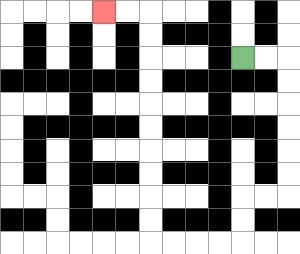{'start': '[10, 2]', 'end': '[4, 0]', 'path_directions': 'R,R,D,D,D,D,D,D,L,L,D,D,L,L,L,L,U,U,U,U,U,U,U,U,U,U,L,L', 'path_coordinates': '[[10, 2], [11, 2], [12, 2], [12, 3], [12, 4], [12, 5], [12, 6], [12, 7], [12, 8], [11, 8], [10, 8], [10, 9], [10, 10], [9, 10], [8, 10], [7, 10], [6, 10], [6, 9], [6, 8], [6, 7], [6, 6], [6, 5], [6, 4], [6, 3], [6, 2], [6, 1], [6, 0], [5, 0], [4, 0]]'}